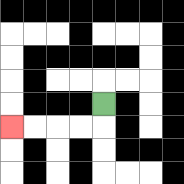{'start': '[4, 4]', 'end': '[0, 5]', 'path_directions': 'D,L,L,L,L', 'path_coordinates': '[[4, 4], [4, 5], [3, 5], [2, 5], [1, 5], [0, 5]]'}